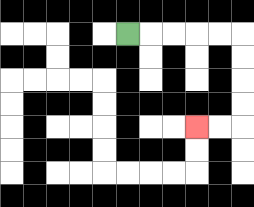{'start': '[5, 1]', 'end': '[8, 5]', 'path_directions': 'R,R,R,R,R,D,D,D,D,L,L', 'path_coordinates': '[[5, 1], [6, 1], [7, 1], [8, 1], [9, 1], [10, 1], [10, 2], [10, 3], [10, 4], [10, 5], [9, 5], [8, 5]]'}